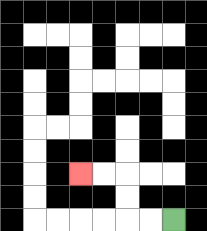{'start': '[7, 9]', 'end': '[3, 7]', 'path_directions': 'L,L,U,U,L,L', 'path_coordinates': '[[7, 9], [6, 9], [5, 9], [5, 8], [5, 7], [4, 7], [3, 7]]'}